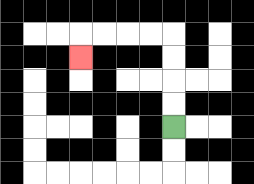{'start': '[7, 5]', 'end': '[3, 2]', 'path_directions': 'U,U,U,U,L,L,L,L,D', 'path_coordinates': '[[7, 5], [7, 4], [7, 3], [7, 2], [7, 1], [6, 1], [5, 1], [4, 1], [3, 1], [3, 2]]'}